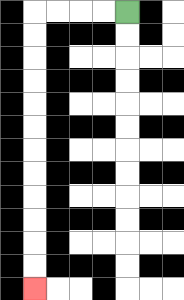{'start': '[5, 0]', 'end': '[1, 12]', 'path_directions': 'L,L,L,L,D,D,D,D,D,D,D,D,D,D,D,D', 'path_coordinates': '[[5, 0], [4, 0], [3, 0], [2, 0], [1, 0], [1, 1], [1, 2], [1, 3], [1, 4], [1, 5], [1, 6], [1, 7], [1, 8], [1, 9], [1, 10], [1, 11], [1, 12]]'}